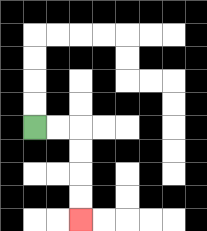{'start': '[1, 5]', 'end': '[3, 9]', 'path_directions': 'R,R,D,D,D,D', 'path_coordinates': '[[1, 5], [2, 5], [3, 5], [3, 6], [3, 7], [3, 8], [3, 9]]'}